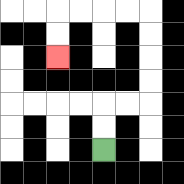{'start': '[4, 6]', 'end': '[2, 2]', 'path_directions': 'U,U,R,R,U,U,U,U,L,L,L,L,D,D', 'path_coordinates': '[[4, 6], [4, 5], [4, 4], [5, 4], [6, 4], [6, 3], [6, 2], [6, 1], [6, 0], [5, 0], [4, 0], [3, 0], [2, 0], [2, 1], [2, 2]]'}